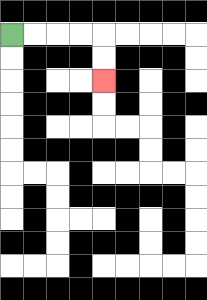{'start': '[0, 1]', 'end': '[4, 3]', 'path_directions': 'R,R,R,R,D,D', 'path_coordinates': '[[0, 1], [1, 1], [2, 1], [3, 1], [4, 1], [4, 2], [4, 3]]'}